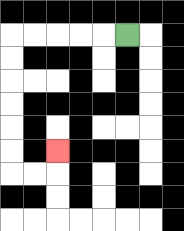{'start': '[5, 1]', 'end': '[2, 6]', 'path_directions': 'L,L,L,L,L,D,D,D,D,D,D,R,R,U', 'path_coordinates': '[[5, 1], [4, 1], [3, 1], [2, 1], [1, 1], [0, 1], [0, 2], [0, 3], [0, 4], [0, 5], [0, 6], [0, 7], [1, 7], [2, 7], [2, 6]]'}